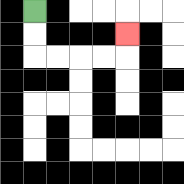{'start': '[1, 0]', 'end': '[5, 1]', 'path_directions': 'D,D,R,R,R,R,U', 'path_coordinates': '[[1, 0], [1, 1], [1, 2], [2, 2], [3, 2], [4, 2], [5, 2], [5, 1]]'}